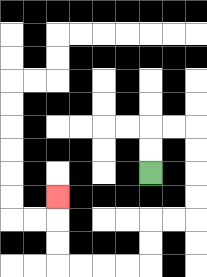{'start': '[6, 7]', 'end': '[2, 8]', 'path_directions': 'U,U,R,R,D,D,D,D,L,L,D,D,L,L,L,L,U,U,U', 'path_coordinates': '[[6, 7], [6, 6], [6, 5], [7, 5], [8, 5], [8, 6], [8, 7], [8, 8], [8, 9], [7, 9], [6, 9], [6, 10], [6, 11], [5, 11], [4, 11], [3, 11], [2, 11], [2, 10], [2, 9], [2, 8]]'}